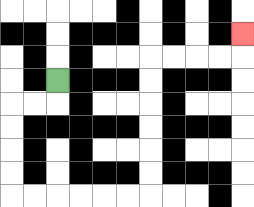{'start': '[2, 3]', 'end': '[10, 1]', 'path_directions': 'D,L,L,D,D,D,D,R,R,R,R,R,R,U,U,U,U,U,U,R,R,R,R,U', 'path_coordinates': '[[2, 3], [2, 4], [1, 4], [0, 4], [0, 5], [0, 6], [0, 7], [0, 8], [1, 8], [2, 8], [3, 8], [4, 8], [5, 8], [6, 8], [6, 7], [6, 6], [6, 5], [6, 4], [6, 3], [6, 2], [7, 2], [8, 2], [9, 2], [10, 2], [10, 1]]'}